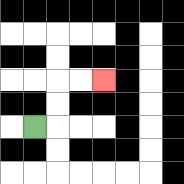{'start': '[1, 5]', 'end': '[4, 3]', 'path_directions': 'R,U,U,R,R', 'path_coordinates': '[[1, 5], [2, 5], [2, 4], [2, 3], [3, 3], [4, 3]]'}